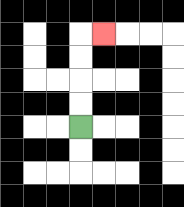{'start': '[3, 5]', 'end': '[4, 1]', 'path_directions': 'U,U,U,U,R', 'path_coordinates': '[[3, 5], [3, 4], [3, 3], [3, 2], [3, 1], [4, 1]]'}